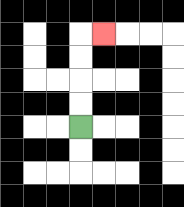{'start': '[3, 5]', 'end': '[4, 1]', 'path_directions': 'U,U,U,U,R', 'path_coordinates': '[[3, 5], [3, 4], [3, 3], [3, 2], [3, 1], [4, 1]]'}